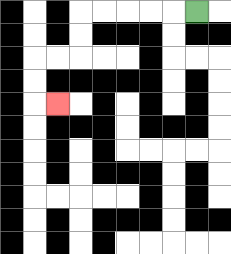{'start': '[8, 0]', 'end': '[2, 4]', 'path_directions': 'L,L,L,L,L,D,D,L,L,D,D,R', 'path_coordinates': '[[8, 0], [7, 0], [6, 0], [5, 0], [4, 0], [3, 0], [3, 1], [3, 2], [2, 2], [1, 2], [1, 3], [1, 4], [2, 4]]'}